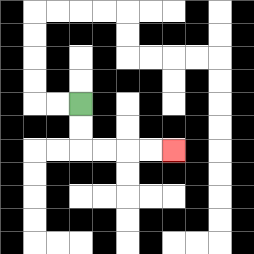{'start': '[3, 4]', 'end': '[7, 6]', 'path_directions': 'D,D,R,R,R,R', 'path_coordinates': '[[3, 4], [3, 5], [3, 6], [4, 6], [5, 6], [6, 6], [7, 6]]'}